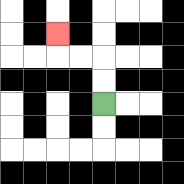{'start': '[4, 4]', 'end': '[2, 1]', 'path_directions': 'U,U,L,L,U', 'path_coordinates': '[[4, 4], [4, 3], [4, 2], [3, 2], [2, 2], [2, 1]]'}